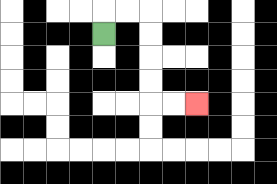{'start': '[4, 1]', 'end': '[8, 4]', 'path_directions': 'U,R,R,D,D,D,D,R,R', 'path_coordinates': '[[4, 1], [4, 0], [5, 0], [6, 0], [6, 1], [6, 2], [6, 3], [6, 4], [7, 4], [8, 4]]'}